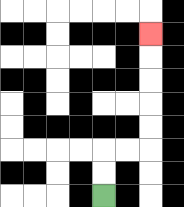{'start': '[4, 8]', 'end': '[6, 1]', 'path_directions': 'U,U,R,R,U,U,U,U,U', 'path_coordinates': '[[4, 8], [4, 7], [4, 6], [5, 6], [6, 6], [6, 5], [6, 4], [6, 3], [6, 2], [6, 1]]'}